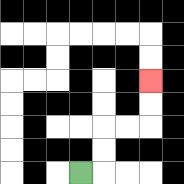{'start': '[3, 7]', 'end': '[6, 3]', 'path_directions': 'R,U,U,R,R,U,U', 'path_coordinates': '[[3, 7], [4, 7], [4, 6], [4, 5], [5, 5], [6, 5], [6, 4], [6, 3]]'}